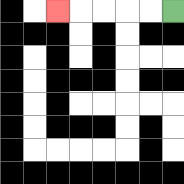{'start': '[7, 0]', 'end': '[2, 0]', 'path_directions': 'L,L,L,L,L', 'path_coordinates': '[[7, 0], [6, 0], [5, 0], [4, 0], [3, 0], [2, 0]]'}